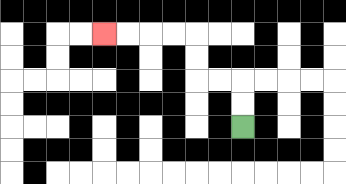{'start': '[10, 5]', 'end': '[4, 1]', 'path_directions': 'U,U,L,L,U,U,L,L,L,L', 'path_coordinates': '[[10, 5], [10, 4], [10, 3], [9, 3], [8, 3], [8, 2], [8, 1], [7, 1], [6, 1], [5, 1], [4, 1]]'}